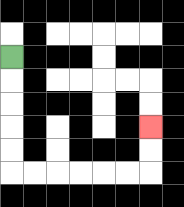{'start': '[0, 2]', 'end': '[6, 5]', 'path_directions': 'D,D,D,D,D,R,R,R,R,R,R,U,U', 'path_coordinates': '[[0, 2], [0, 3], [0, 4], [0, 5], [0, 6], [0, 7], [1, 7], [2, 7], [3, 7], [4, 7], [5, 7], [6, 7], [6, 6], [6, 5]]'}